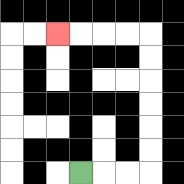{'start': '[3, 7]', 'end': '[2, 1]', 'path_directions': 'R,R,R,U,U,U,U,U,U,L,L,L,L', 'path_coordinates': '[[3, 7], [4, 7], [5, 7], [6, 7], [6, 6], [6, 5], [6, 4], [6, 3], [6, 2], [6, 1], [5, 1], [4, 1], [3, 1], [2, 1]]'}